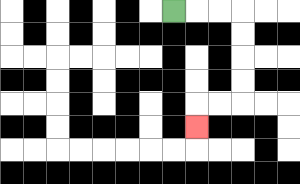{'start': '[7, 0]', 'end': '[8, 5]', 'path_directions': 'R,R,R,D,D,D,D,L,L,D', 'path_coordinates': '[[7, 0], [8, 0], [9, 0], [10, 0], [10, 1], [10, 2], [10, 3], [10, 4], [9, 4], [8, 4], [8, 5]]'}